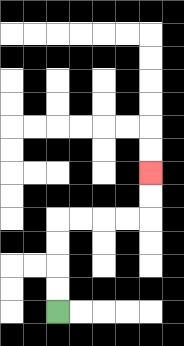{'start': '[2, 13]', 'end': '[6, 7]', 'path_directions': 'U,U,U,U,R,R,R,R,U,U', 'path_coordinates': '[[2, 13], [2, 12], [2, 11], [2, 10], [2, 9], [3, 9], [4, 9], [5, 9], [6, 9], [6, 8], [6, 7]]'}